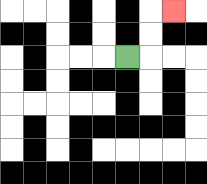{'start': '[5, 2]', 'end': '[7, 0]', 'path_directions': 'R,U,U,R', 'path_coordinates': '[[5, 2], [6, 2], [6, 1], [6, 0], [7, 0]]'}